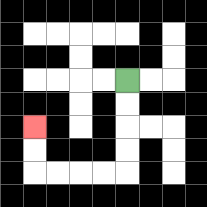{'start': '[5, 3]', 'end': '[1, 5]', 'path_directions': 'D,D,D,D,L,L,L,L,U,U', 'path_coordinates': '[[5, 3], [5, 4], [5, 5], [5, 6], [5, 7], [4, 7], [3, 7], [2, 7], [1, 7], [1, 6], [1, 5]]'}